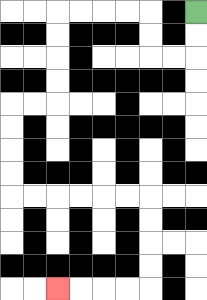{'start': '[8, 0]', 'end': '[2, 12]', 'path_directions': 'D,D,L,L,U,U,L,L,L,L,D,D,D,D,L,L,D,D,D,D,R,R,R,R,R,R,D,D,D,D,L,L,L,L', 'path_coordinates': '[[8, 0], [8, 1], [8, 2], [7, 2], [6, 2], [6, 1], [6, 0], [5, 0], [4, 0], [3, 0], [2, 0], [2, 1], [2, 2], [2, 3], [2, 4], [1, 4], [0, 4], [0, 5], [0, 6], [0, 7], [0, 8], [1, 8], [2, 8], [3, 8], [4, 8], [5, 8], [6, 8], [6, 9], [6, 10], [6, 11], [6, 12], [5, 12], [4, 12], [3, 12], [2, 12]]'}